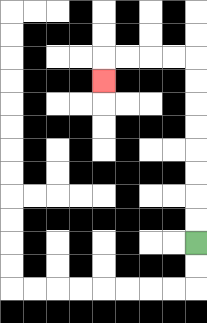{'start': '[8, 10]', 'end': '[4, 3]', 'path_directions': 'U,U,U,U,U,U,U,U,L,L,L,L,D', 'path_coordinates': '[[8, 10], [8, 9], [8, 8], [8, 7], [8, 6], [8, 5], [8, 4], [8, 3], [8, 2], [7, 2], [6, 2], [5, 2], [4, 2], [4, 3]]'}